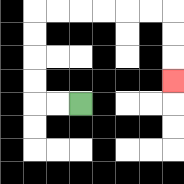{'start': '[3, 4]', 'end': '[7, 3]', 'path_directions': 'L,L,U,U,U,U,R,R,R,R,R,R,D,D,D', 'path_coordinates': '[[3, 4], [2, 4], [1, 4], [1, 3], [1, 2], [1, 1], [1, 0], [2, 0], [3, 0], [4, 0], [5, 0], [6, 0], [7, 0], [7, 1], [7, 2], [7, 3]]'}